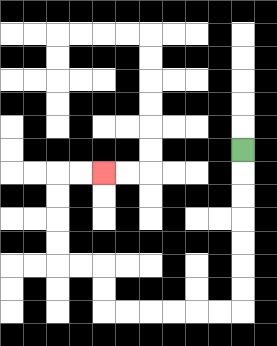{'start': '[10, 6]', 'end': '[4, 7]', 'path_directions': 'D,D,D,D,D,D,D,L,L,L,L,L,L,U,U,L,L,U,U,U,U,R,R', 'path_coordinates': '[[10, 6], [10, 7], [10, 8], [10, 9], [10, 10], [10, 11], [10, 12], [10, 13], [9, 13], [8, 13], [7, 13], [6, 13], [5, 13], [4, 13], [4, 12], [4, 11], [3, 11], [2, 11], [2, 10], [2, 9], [2, 8], [2, 7], [3, 7], [4, 7]]'}